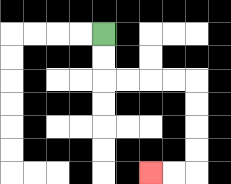{'start': '[4, 1]', 'end': '[6, 7]', 'path_directions': 'D,D,R,R,R,R,D,D,D,D,L,L', 'path_coordinates': '[[4, 1], [4, 2], [4, 3], [5, 3], [6, 3], [7, 3], [8, 3], [8, 4], [8, 5], [8, 6], [8, 7], [7, 7], [6, 7]]'}